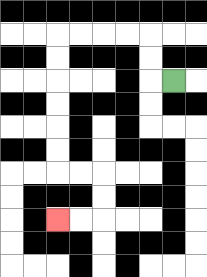{'start': '[7, 3]', 'end': '[2, 9]', 'path_directions': 'L,U,U,L,L,L,L,D,D,D,D,D,D,R,R,D,D,L,L', 'path_coordinates': '[[7, 3], [6, 3], [6, 2], [6, 1], [5, 1], [4, 1], [3, 1], [2, 1], [2, 2], [2, 3], [2, 4], [2, 5], [2, 6], [2, 7], [3, 7], [4, 7], [4, 8], [4, 9], [3, 9], [2, 9]]'}